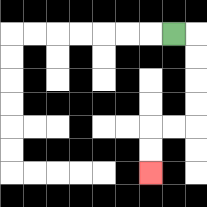{'start': '[7, 1]', 'end': '[6, 7]', 'path_directions': 'R,D,D,D,D,L,L,D,D', 'path_coordinates': '[[7, 1], [8, 1], [8, 2], [8, 3], [8, 4], [8, 5], [7, 5], [6, 5], [6, 6], [6, 7]]'}